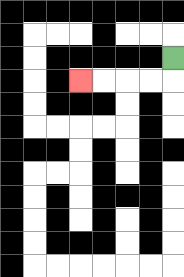{'start': '[7, 2]', 'end': '[3, 3]', 'path_directions': 'D,L,L,L,L', 'path_coordinates': '[[7, 2], [7, 3], [6, 3], [5, 3], [4, 3], [3, 3]]'}